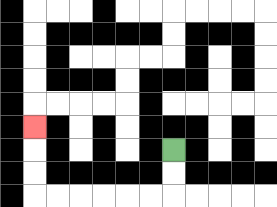{'start': '[7, 6]', 'end': '[1, 5]', 'path_directions': 'D,D,L,L,L,L,L,L,U,U,U', 'path_coordinates': '[[7, 6], [7, 7], [7, 8], [6, 8], [5, 8], [4, 8], [3, 8], [2, 8], [1, 8], [1, 7], [1, 6], [1, 5]]'}